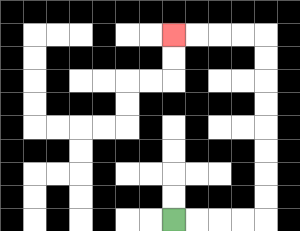{'start': '[7, 9]', 'end': '[7, 1]', 'path_directions': 'R,R,R,R,U,U,U,U,U,U,U,U,L,L,L,L', 'path_coordinates': '[[7, 9], [8, 9], [9, 9], [10, 9], [11, 9], [11, 8], [11, 7], [11, 6], [11, 5], [11, 4], [11, 3], [11, 2], [11, 1], [10, 1], [9, 1], [8, 1], [7, 1]]'}